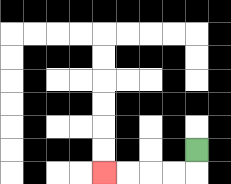{'start': '[8, 6]', 'end': '[4, 7]', 'path_directions': 'D,L,L,L,L', 'path_coordinates': '[[8, 6], [8, 7], [7, 7], [6, 7], [5, 7], [4, 7]]'}